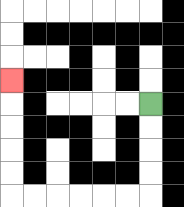{'start': '[6, 4]', 'end': '[0, 3]', 'path_directions': 'D,D,D,D,L,L,L,L,L,L,U,U,U,U,U', 'path_coordinates': '[[6, 4], [6, 5], [6, 6], [6, 7], [6, 8], [5, 8], [4, 8], [3, 8], [2, 8], [1, 8], [0, 8], [0, 7], [0, 6], [0, 5], [0, 4], [0, 3]]'}